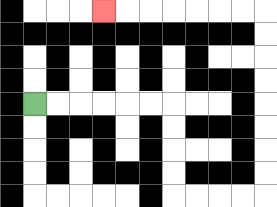{'start': '[1, 4]', 'end': '[4, 0]', 'path_directions': 'R,R,R,R,R,R,D,D,D,D,R,R,R,R,U,U,U,U,U,U,U,U,L,L,L,L,L,L,L', 'path_coordinates': '[[1, 4], [2, 4], [3, 4], [4, 4], [5, 4], [6, 4], [7, 4], [7, 5], [7, 6], [7, 7], [7, 8], [8, 8], [9, 8], [10, 8], [11, 8], [11, 7], [11, 6], [11, 5], [11, 4], [11, 3], [11, 2], [11, 1], [11, 0], [10, 0], [9, 0], [8, 0], [7, 0], [6, 0], [5, 0], [4, 0]]'}